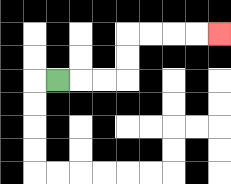{'start': '[2, 3]', 'end': '[9, 1]', 'path_directions': 'R,R,R,U,U,R,R,R,R', 'path_coordinates': '[[2, 3], [3, 3], [4, 3], [5, 3], [5, 2], [5, 1], [6, 1], [7, 1], [8, 1], [9, 1]]'}